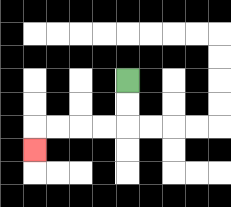{'start': '[5, 3]', 'end': '[1, 6]', 'path_directions': 'D,D,L,L,L,L,D', 'path_coordinates': '[[5, 3], [5, 4], [5, 5], [4, 5], [3, 5], [2, 5], [1, 5], [1, 6]]'}